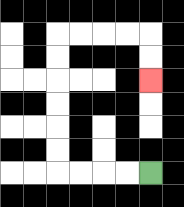{'start': '[6, 7]', 'end': '[6, 3]', 'path_directions': 'L,L,L,L,U,U,U,U,U,U,R,R,R,R,D,D', 'path_coordinates': '[[6, 7], [5, 7], [4, 7], [3, 7], [2, 7], [2, 6], [2, 5], [2, 4], [2, 3], [2, 2], [2, 1], [3, 1], [4, 1], [5, 1], [6, 1], [6, 2], [6, 3]]'}